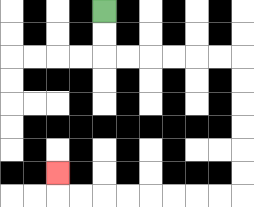{'start': '[4, 0]', 'end': '[2, 7]', 'path_directions': 'D,D,R,R,R,R,R,R,D,D,D,D,D,D,L,L,L,L,L,L,L,L,U', 'path_coordinates': '[[4, 0], [4, 1], [4, 2], [5, 2], [6, 2], [7, 2], [8, 2], [9, 2], [10, 2], [10, 3], [10, 4], [10, 5], [10, 6], [10, 7], [10, 8], [9, 8], [8, 8], [7, 8], [6, 8], [5, 8], [4, 8], [3, 8], [2, 8], [2, 7]]'}